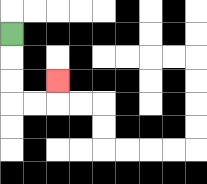{'start': '[0, 1]', 'end': '[2, 3]', 'path_directions': 'D,D,D,R,R,U', 'path_coordinates': '[[0, 1], [0, 2], [0, 3], [0, 4], [1, 4], [2, 4], [2, 3]]'}